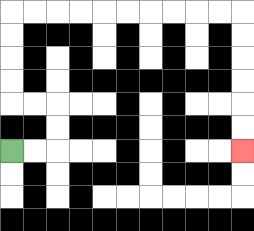{'start': '[0, 6]', 'end': '[10, 6]', 'path_directions': 'R,R,U,U,L,L,U,U,U,U,R,R,R,R,R,R,R,R,R,R,D,D,D,D,D,D', 'path_coordinates': '[[0, 6], [1, 6], [2, 6], [2, 5], [2, 4], [1, 4], [0, 4], [0, 3], [0, 2], [0, 1], [0, 0], [1, 0], [2, 0], [3, 0], [4, 0], [5, 0], [6, 0], [7, 0], [8, 0], [9, 0], [10, 0], [10, 1], [10, 2], [10, 3], [10, 4], [10, 5], [10, 6]]'}